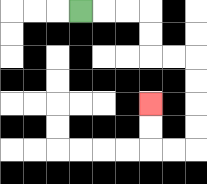{'start': '[3, 0]', 'end': '[6, 4]', 'path_directions': 'R,R,R,D,D,R,R,D,D,D,D,L,L,U,U', 'path_coordinates': '[[3, 0], [4, 0], [5, 0], [6, 0], [6, 1], [6, 2], [7, 2], [8, 2], [8, 3], [8, 4], [8, 5], [8, 6], [7, 6], [6, 6], [6, 5], [6, 4]]'}